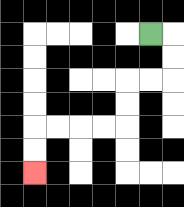{'start': '[6, 1]', 'end': '[1, 7]', 'path_directions': 'R,D,D,L,L,D,D,L,L,L,L,D,D', 'path_coordinates': '[[6, 1], [7, 1], [7, 2], [7, 3], [6, 3], [5, 3], [5, 4], [5, 5], [4, 5], [3, 5], [2, 5], [1, 5], [1, 6], [1, 7]]'}